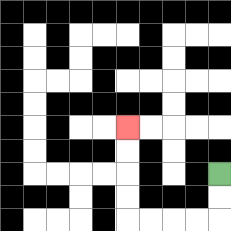{'start': '[9, 7]', 'end': '[5, 5]', 'path_directions': 'D,D,L,L,L,L,U,U,U,U', 'path_coordinates': '[[9, 7], [9, 8], [9, 9], [8, 9], [7, 9], [6, 9], [5, 9], [5, 8], [5, 7], [5, 6], [5, 5]]'}